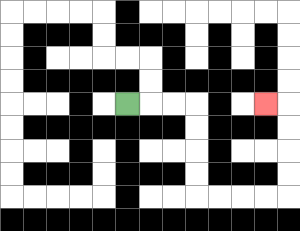{'start': '[5, 4]', 'end': '[11, 4]', 'path_directions': 'R,R,R,D,D,D,D,R,R,R,R,U,U,U,U,L', 'path_coordinates': '[[5, 4], [6, 4], [7, 4], [8, 4], [8, 5], [8, 6], [8, 7], [8, 8], [9, 8], [10, 8], [11, 8], [12, 8], [12, 7], [12, 6], [12, 5], [12, 4], [11, 4]]'}